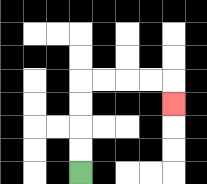{'start': '[3, 7]', 'end': '[7, 4]', 'path_directions': 'U,U,U,U,R,R,R,R,D', 'path_coordinates': '[[3, 7], [3, 6], [3, 5], [3, 4], [3, 3], [4, 3], [5, 3], [6, 3], [7, 3], [7, 4]]'}